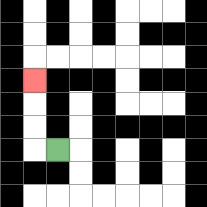{'start': '[2, 6]', 'end': '[1, 3]', 'path_directions': 'L,U,U,U', 'path_coordinates': '[[2, 6], [1, 6], [1, 5], [1, 4], [1, 3]]'}